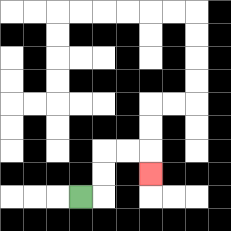{'start': '[3, 8]', 'end': '[6, 7]', 'path_directions': 'R,U,U,R,R,D', 'path_coordinates': '[[3, 8], [4, 8], [4, 7], [4, 6], [5, 6], [6, 6], [6, 7]]'}